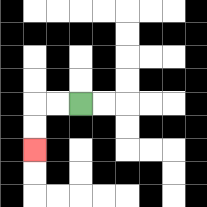{'start': '[3, 4]', 'end': '[1, 6]', 'path_directions': 'L,L,D,D', 'path_coordinates': '[[3, 4], [2, 4], [1, 4], [1, 5], [1, 6]]'}